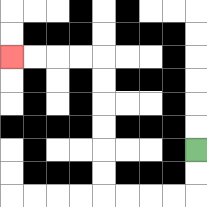{'start': '[8, 6]', 'end': '[0, 2]', 'path_directions': 'D,D,L,L,L,L,U,U,U,U,U,U,L,L,L,L', 'path_coordinates': '[[8, 6], [8, 7], [8, 8], [7, 8], [6, 8], [5, 8], [4, 8], [4, 7], [4, 6], [4, 5], [4, 4], [4, 3], [4, 2], [3, 2], [2, 2], [1, 2], [0, 2]]'}